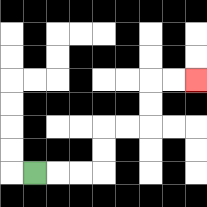{'start': '[1, 7]', 'end': '[8, 3]', 'path_directions': 'R,R,R,U,U,R,R,U,U,R,R', 'path_coordinates': '[[1, 7], [2, 7], [3, 7], [4, 7], [4, 6], [4, 5], [5, 5], [6, 5], [6, 4], [6, 3], [7, 3], [8, 3]]'}